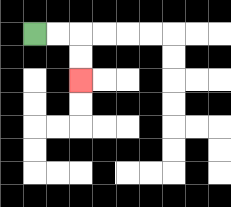{'start': '[1, 1]', 'end': '[3, 3]', 'path_directions': 'R,R,D,D', 'path_coordinates': '[[1, 1], [2, 1], [3, 1], [3, 2], [3, 3]]'}